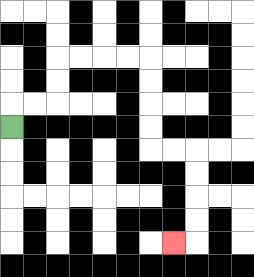{'start': '[0, 5]', 'end': '[7, 10]', 'path_directions': 'U,R,R,U,U,R,R,R,R,D,D,D,D,R,R,D,D,D,D,L', 'path_coordinates': '[[0, 5], [0, 4], [1, 4], [2, 4], [2, 3], [2, 2], [3, 2], [4, 2], [5, 2], [6, 2], [6, 3], [6, 4], [6, 5], [6, 6], [7, 6], [8, 6], [8, 7], [8, 8], [8, 9], [8, 10], [7, 10]]'}